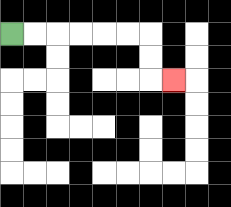{'start': '[0, 1]', 'end': '[7, 3]', 'path_directions': 'R,R,R,R,R,R,D,D,R', 'path_coordinates': '[[0, 1], [1, 1], [2, 1], [3, 1], [4, 1], [5, 1], [6, 1], [6, 2], [6, 3], [7, 3]]'}